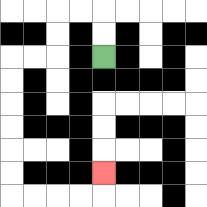{'start': '[4, 2]', 'end': '[4, 7]', 'path_directions': 'U,U,L,L,D,D,L,L,D,D,D,D,D,D,R,R,R,R,U', 'path_coordinates': '[[4, 2], [4, 1], [4, 0], [3, 0], [2, 0], [2, 1], [2, 2], [1, 2], [0, 2], [0, 3], [0, 4], [0, 5], [0, 6], [0, 7], [0, 8], [1, 8], [2, 8], [3, 8], [4, 8], [4, 7]]'}